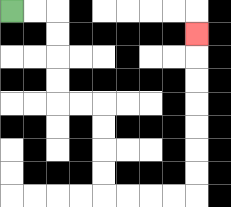{'start': '[0, 0]', 'end': '[8, 1]', 'path_directions': 'R,R,D,D,D,D,R,R,D,D,D,D,R,R,R,R,U,U,U,U,U,U,U', 'path_coordinates': '[[0, 0], [1, 0], [2, 0], [2, 1], [2, 2], [2, 3], [2, 4], [3, 4], [4, 4], [4, 5], [4, 6], [4, 7], [4, 8], [5, 8], [6, 8], [7, 8], [8, 8], [8, 7], [8, 6], [8, 5], [8, 4], [8, 3], [8, 2], [8, 1]]'}